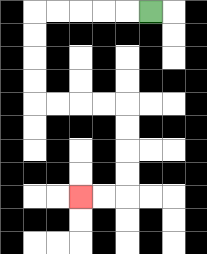{'start': '[6, 0]', 'end': '[3, 8]', 'path_directions': 'L,L,L,L,L,D,D,D,D,R,R,R,R,D,D,D,D,L,L', 'path_coordinates': '[[6, 0], [5, 0], [4, 0], [3, 0], [2, 0], [1, 0], [1, 1], [1, 2], [1, 3], [1, 4], [2, 4], [3, 4], [4, 4], [5, 4], [5, 5], [5, 6], [5, 7], [5, 8], [4, 8], [3, 8]]'}